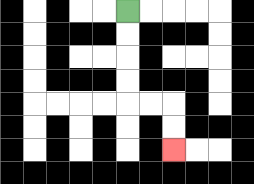{'start': '[5, 0]', 'end': '[7, 6]', 'path_directions': 'D,D,D,D,R,R,D,D', 'path_coordinates': '[[5, 0], [5, 1], [5, 2], [5, 3], [5, 4], [6, 4], [7, 4], [7, 5], [7, 6]]'}